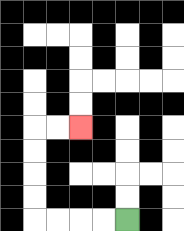{'start': '[5, 9]', 'end': '[3, 5]', 'path_directions': 'L,L,L,L,U,U,U,U,R,R', 'path_coordinates': '[[5, 9], [4, 9], [3, 9], [2, 9], [1, 9], [1, 8], [1, 7], [1, 6], [1, 5], [2, 5], [3, 5]]'}